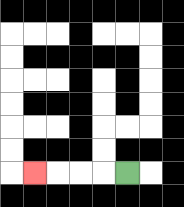{'start': '[5, 7]', 'end': '[1, 7]', 'path_directions': 'L,L,L,L', 'path_coordinates': '[[5, 7], [4, 7], [3, 7], [2, 7], [1, 7]]'}